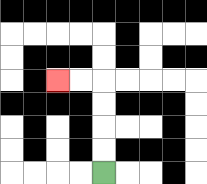{'start': '[4, 7]', 'end': '[2, 3]', 'path_directions': 'U,U,U,U,L,L', 'path_coordinates': '[[4, 7], [4, 6], [4, 5], [4, 4], [4, 3], [3, 3], [2, 3]]'}